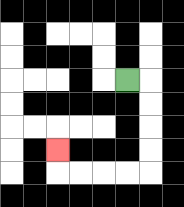{'start': '[5, 3]', 'end': '[2, 6]', 'path_directions': 'R,D,D,D,D,L,L,L,L,U', 'path_coordinates': '[[5, 3], [6, 3], [6, 4], [6, 5], [6, 6], [6, 7], [5, 7], [4, 7], [3, 7], [2, 7], [2, 6]]'}